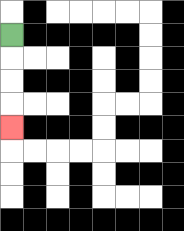{'start': '[0, 1]', 'end': '[0, 5]', 'path_directions': 'D,D,D,D', 'path_coordinates': '[[0, 1], [0, 2], [0, 3], [0, 4], [0, 5]]'}